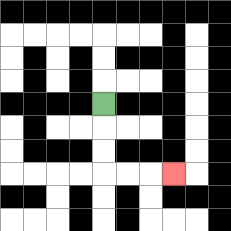{'start': '[4, 4]', 'end': '[7, 7]', 'path_directions': 'D,D,D,R,R,R', 'path_coordinates': '[[4, 4], [4, 5], [4, 6], [4, 7], [5, 7], [6, 7], [7, 7]]'}